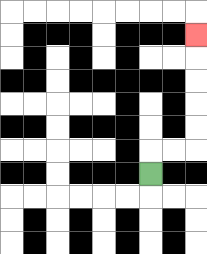{'start': '[6, 7]', 'end': '[8, 1]', 'path_directions': 'U,R,R,U,U,U,U,U', 'path_coordinates': '[[6, 7], [6, 6], [7, 6], [8, 6], [8, 5], [8, 4], [8, 3], [8, 2], [8, 1]]'}